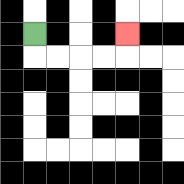{'start': '[1, 1]', 'end': '[5, 1]', 'path_directions': 'D,R,R,R,R,U', 'path_coordinates': '[[1, 1], [1, 2], [2, 2], [3, 2], [4, 2], [5, 2], [5, 1]]'}